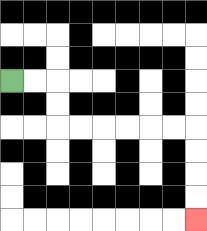{'start': '[0, 3]', 'end': '[8, 9]', 'path_directions': 'R,R,D,D,R,R,R,R,R,R,D,D,D,D', 'path_coordinates': '[[0, 3], [1, 3], [2, 3], [2, 4], [2, 5], [3, 5], [4, 5], [5, 5], [6, 5], [7, 5], [8, 5], [8, 6], [8, 7], [8, 8], [8, 9]]'}